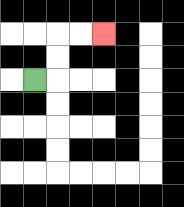{'start': '[1, 3]', 'end': '[4, 1]', 'path_directions': 'R,U,U,R,R', 'path_coordinates': '[[1, 3], [2, 3], [2, 2], [2, 1], [3, 1], [4, 1]]'}